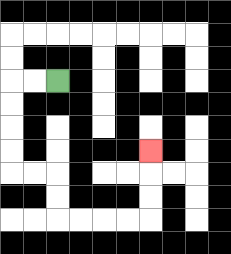{'start': '[2, 3]', 'end': '[6, 6]', 'path_directions': 'L,L,D,D,D,D,R,R,D,D,R,R,R,R,U,U,U', 'path_coordinates': '[[2, 3], [1, 3], [0, 3], [0, 4], [0, 5], [0, 6], [0, 7], [1, 7], [2, 7], [2, 8], [2, 9], [3, 9], [4, 9], [5, 9], [6, 9], [6, 8], [6, 7], [6, 6]]'}